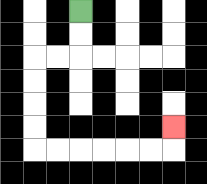{'start': '[3, 0]', 'end': '[7, 5]', 'path_directions': 'D,D,L,L,D,D,D,D,R,R,R,R,R,R,U', 'path_coordinates': '[[3, 0], [3, 1], [3, 2], [2, 2], [1, 2], [1, 3], [1, 4], [1, 5], [1, 6], [2, 6], [3, 6], [4, 6], [5, 6], [6, 6], [7, 6], [7, 5]]'}